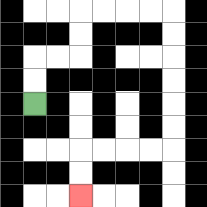{'start': '[1, 4]', 'end': '[3, 8]', 'path_directions': 'U,U,R,R,U,U,R,R,R,R,D,D,D,D,D,D,L,L,L,L,D,D', 'path_coordinates': '[[1, 4], [1, 3], [1, 2], [2, 2], [3, 2], [3, 1], [3, 0], [4, 0], [5, 0], [6, 0], [7, 0], [7, 1], [7, 2], [7, 3], [7, 4], [7, 5], [7, 6], [6, 6], [5, 6], [4, 6], [3, 6], [3, 7], [3, 8]]'}